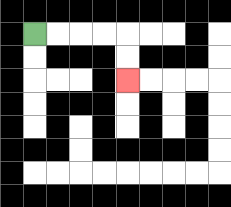{'start': '[1, 1]', 'end': '[5, 3]', 'path_directions': 'R,R,R,R,D,D', 'path_coordinates': '[[1, 1], [2, 1], [3, 1], [4, 1], [5, 1], [5, 2], [5, 3]]'}